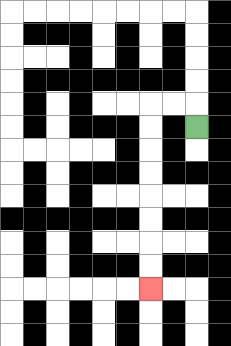{'start': '[8, 5]', 'end': '[6, 12]', 'path_directions': 'U,L,L,D,D,D,D,D,D,D,D', 'path_coordinates': '[[8, 5], [8, 4], [7, 4], [6, 4], [6, 5], [6, 6], [6, 7], [6, 8], [6, 9], [6, 10], [6, 11], [6, 12]]'}